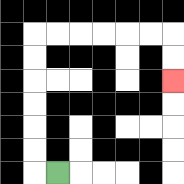{'start': '[2, 7]', 'end': '[7, 3]', 'path_directions': 'L,U,U,U,U,U,U,R,R,R,R,R,R,D,D', 'path_coordinates': '[[2, 7], [1, 7], [1, 6], [1, 5], [1, 4], [1, 3], [1, 2], [1, 1], [2, 1], [3, 1], [4, 1], [5, 1], [6, 1], [7, 1], [7, 2], [7, 3]]'}